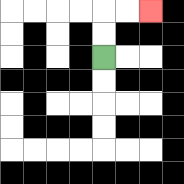{'start': '[4, 2]', 'end': '[6, 0]', 'path_directions': 'U,U,R,R', 'path_coordinates': '[[4, 2], [4, 1], [4, 0], [5, 0], [6, 0]]'}